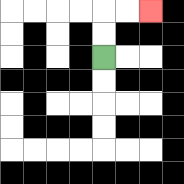{'start': '[4, 2]', 'end': '[6, 0]', 'path_directions': 'U,U,R,R', 'path_coordinates': '[[4, 2], [4, 1], [4, 0], [5, 0], [6, 0]]'}